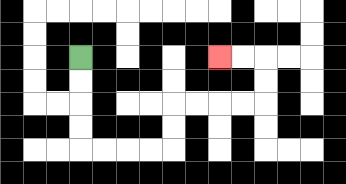{'start': '[3, 2]', 'end': '[9, 2]', 'path_directions': 'D,D,D,D,R,R,R,R,U,U,R,R,R,R,U,U,L,L', 'path_coordinates': '[[3, 2], [3, 3], [3, 4], [3, 5], [3, 6], [4, 6], [5, 6], [6, 6], [7, 6], [7, 5], [7, 4], [8, 4], [9, 4], [10, 4], [11, 4], [11, 3], [11, 2], [10, 2], [9, 2]]'}